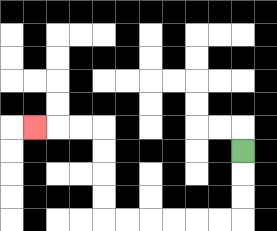{'start': '[10, 6]', 'end': '[1, 5]', 'path_directions': 'D,D,D,L,L,L,L,L,L,U,U,U,U,L,L,L', 'path_coordinates': '[[10, 6], [10, 7], [10, 8], [10, 9], [9, 9], [8, 9], [7, 9], [6, 9], [5, 9], [4, 9], [4, 8], [4, 7], [4, 6], [4, 5], [3, 5], [2, 5], [1, 5]]'}